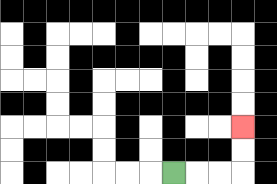{'start': '[7, 7]', 'end': '[10, 5]', 'path_directions': 'R,R,R,U,U', 'path_coordinates': '[[7, 7], [8, 7], [9, 7], [10, 7], [10, 6], [10, 5]]'}